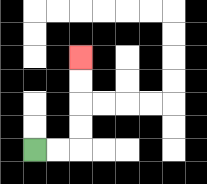{'start': '[1, 6]', 'end': '[3, 2]', 'path_directions': 'R,R,U,U,U,U', 'path_coordinates': '[[1, 6], [2, 6], [3, 6], [3, 5], [3, 4], [3, 3], [3, 2]]'}